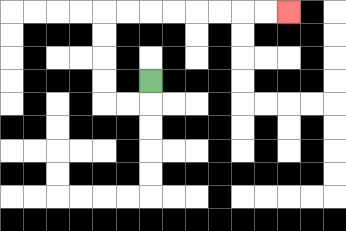{'start': '[6, 3]', 'end': '[12, 0]', 'path_directions': 'D,L,L,U,U,U,U,R,R,R,R,R,R,R,R', 'path_coordinates': '[[6, 3], [6, 4], [5, 4], [4, 4], [4, 3], [4, 2], [4, 1], [4, 0], [5, 0], [6, 0], [7, 0], [8, 0], [9, 0], [10, 0], [11, 0], [12, 0]]'}